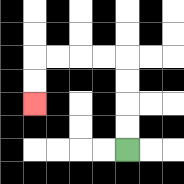{'start': '[5, 6]', 'end': '[1, 4]', 'path_directions': 'U,U,U,U,L,L,L,L,D,D', 'path_coordinates': '[[5, 6], [5, 5], [5, 4], [5, 3], [5, 2], [4, 2], [3, 2], [2, 2], [1, 2], [1, 3], [1, 4]]'}